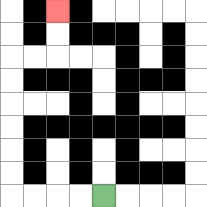{'start': '[4, 8]', 'end': '[2, 0]', 'path_directions': 'L,L,L,L,U,U,U,U,U,U,R,R,U,U', 'path_coordinates': '[[4, 8], [3, 8], [2, 8], [1, 8], [0, 8], [0, 7], [0, 6], [0, 5], [0, 4], [0, 3], [0, 2], [1, 2], [2, 2], [2, 1], [2, 0]]'}